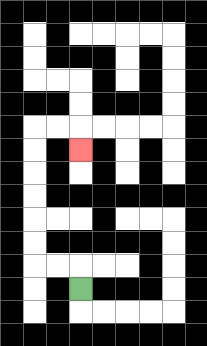{'start': '[3, 12]', 'end': '[3, 6]', 'path_directions': 'U,L,L,U,U,U,U,U,U,R,R,D', 'path_coordinates': '[[3, 12], [3, 11], [2, 11], [1, 11], [1, 10], [1, 9], [1, 8], [1, 7], [1, 6], [1, 5], [2, 5], [3, 5], [3, 6]]'}